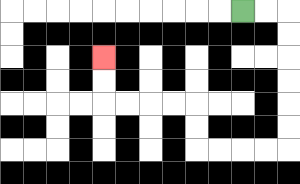{'start': '[10, 0]', 'end': '[4, 2]', 'path_directions': 'R,R,D,D,D,D,D,D,L,L,L,L,U,U,L,L,L,L,U,U', 'path_coordinates': '[[10, 0], [11, 0], [12, 0], [12, 1], [12, 2], [12, 3], [12, 4], [12, 5], [12, 6], [11, 6], [10, 6], [9, 6], [8, 6], [8, 5], [8, 4], [7, 4], [6, 4], [5, 4], [4, 4], [4, 3], [4, 2]]'}